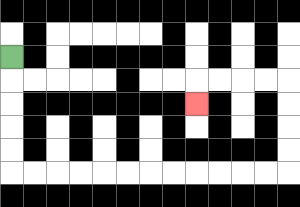{'start': '[0, 2]', 'end': '[8, 4]', 'path_directions': 'D,D,D,D,D,R,R,R,R,R,R,R,R,R,R,R,R,U,U,U,U,L,L,L,L,D', 'path_coordinates': '[[0, 2], [0, 3], [0, 4], [0, 5], [0, 6], [0, 7], [1, 7], [2, 7], [3, 7], [4, 7], [5, 7], [6, 7], [7, 7], [8, 7], [9, 7], [10, 7], [11, 7], [12, 7], [12, 6], [12, 5], [12, 4], [12, 3], [11, 3], [10, 3], [9, 3], [8, 3], [8, 4]]'}